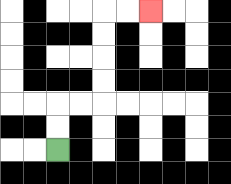{'start': '[2, 6]', 'end': '[6, 0]', 'path_directions': 'U,U,R,R,U,U,U,U,R,R', 'path_coordinates': '[[2, 6], [2, 5], [2, 4], [3, 4], [4, 4], [4, 3], [4, 2], [4, 1], [4, 0], [5, 0], [6, 0]]'}